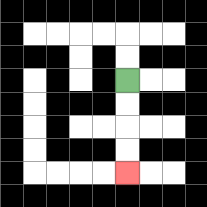{'start': '[5, 3]', 'end': '[5, 7]', 'path_directions': 'D,D,D,D', 'path_coordinates': '[[5, 3], [5, 4], [5, 5], [5, 6], [5, 7]]'}